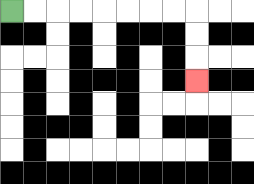{'start': '[0, 0]', 'end': '[8, 3]', 'path_directions': 'R,R,R,R,R,R,R,R,D,D,D', 'path_coordinates': '[[0, 0], [1, 0], [2, 0], [3, 0], [4, 0], [5, 0], [6, 0], [7, 0], [8, 0], [8, 1], [8, 2], [8, 3]]'}